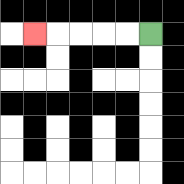{'start': '[6, 1]', 'end': '[1, 1]', 'path_directions': 'L,L,L,L,L', 'path_coordinates': '[[6, 1], [5, 1], [4, 1], [3, 1], [2, 1], [1, 1]]'}